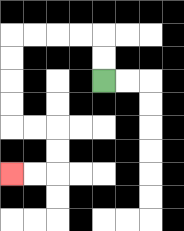{'start': '[4, 3]', 'end': '[0, 7]', 'path_directions': 'U,U,L,L,L,L,D,D,D,D,R,R,D,D,L,L', 'path_coordinates': '[[4, 3], [4, 2], [4, 1], [3, 1], [2, 1], [1, 1], [0, 1], [0, 2], [0, 3], [0, 4], [0, 5], [1, 5], [2, 5], [2, 6], [2, 7], [1, 7], [0, 7]]'}